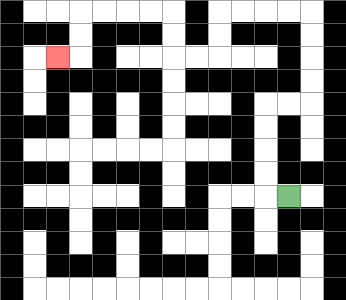{'start': '[12, 8]', 'end': '[2, 2]', 'path_directions': 'L,U,U,U,U,R,R,U,U,U,U,L,L,L,L,D,D,L,L,U,U,L,L,L,L,D,D,L', 'path_coordinates': '[[12, 8], [11, 8], [11, 7], [11, 6], [11, 5], [11, 4], [12, 4], [13, 4], [13, 3], [13, 2], [13, 1], [13, 0], [12, 0], [11, 0], [10, 0], [9, 0], [9, 1], [9, 2], [8, 2], [7, 2], [7, 1], [7, 0], [6, 0], [5, 0], [4, 0], [3, 0], [3, 1], [3, 2], [2, 2]]'}